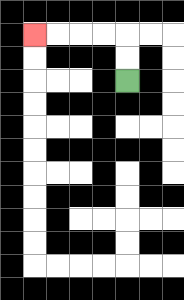{'start': '[5, 3]', 'end': '[1, 1]', 'path_directions': 'U,U,L,L,L,L', 'path_coordinates': '[[5, 3], [5, 2], [5, 1], [4, 1], [3, 1], [2, 1], [1, 1]]'}